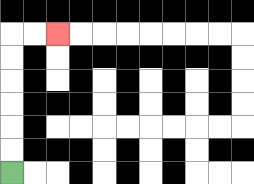{'start': '[0, 7]', 'end': '[2, 1]', 'path_directions': 'U,U,U,U,U,U,R,R', 'path_coordinates': '[[0, 7], [0, 6], [0, 5], [0, 4], [0, 3], [0, 2], [0, 1], [1, 1], [2, 1]]'}